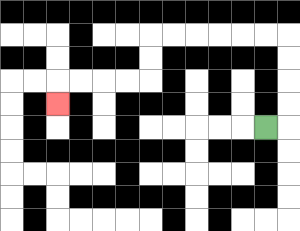{'start': '[11, 5]', 'end': '[2, 4]', 'path_directions': 'R,U,U,U,U,L,L,L,L,L,L,D,D,L,L,L,L,D', 'path_coordinates': '[[11, 5], [12, 5], [12, 4], [12, 3], [12, 2], [12, 1], [11, 1], [10, 1], [9, 1], [8, 1], [7, 1], [6, 1], [6, 2], [6, 3], [5, 3], [4, 3], [3, 3], [2, 3], [2, 4]]'}